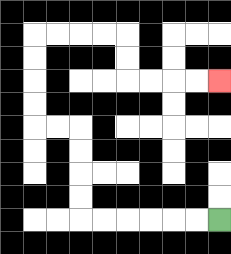{'start': '[9, 9]', 'end': '[9, 3]', 'path_directions': 'L,L,L,L,L,L,U,U,U,U,L,L,U,U,U,U,R,R,R,R,D,D,R,R,R,R', 'path_coordinates': '[[9, 9], [8, 9], [7, 9], [6, 9], [5, 9], [4, 9], [3, 9], [3, 8], [3, 7], [3, 6], [3, 5], [2, 5], [1, 5], [1, 4], [1, 3], [1, 2], [1, 1], [2, 1], [3, 1], [4, 1], [5, 1], [5, 2], [5, 3], [6, 3], [7, 3], [8, 3], [9, 3]]'}